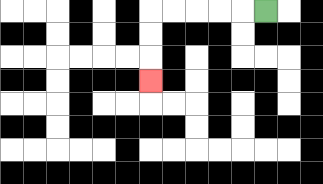{'start': '[11, 0]', 'end': '[6, 3]', 'path_directions': 'L,L,L,L,L,D,D,D', 'path_coordinates': '[[11, 0], [10, 0], [9, 0], [8, 0], [7, 0], [6, 0], [6, 1], [6, 2], [6, 3]]'}